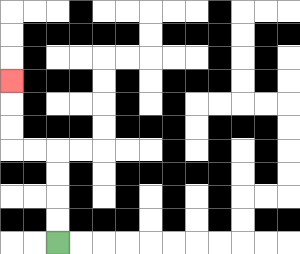{'start': '[2, 10]', 'end': '[0, 3]', 'path_directions': 'U,U,U,U,L,L,U,U,U', 'path_coordinates': '[[2, 10], [2, 9], [2, 8], [2, 7], [2, 6], [1, 6], [0, 6], [0, 5], [0, 4], [0, 3]]'}